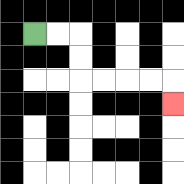{'start': '[1, 1]', 'end': '[7, 4]', 'path_directions': 'R,R,D,D,R,R,R,R,D', 'path_coordinates': '[[1, 1], [2, 1], [3, 1], [3, 2], [3, 3], [4, 3], [5, 3], [6, 3], [7, 3], [7, 4]]'}